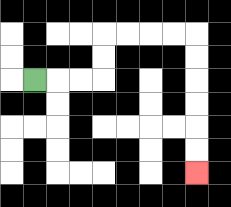{'start': '[1, 3]', 'end': '[8, 7]', 'path_directions': 'R,R,R,U,U,R,R,R,R,D,D,D,D,D,D', 'path_coordinates': '[[1, 3], [2, 3], [3, 3], [4, 3], [4, 2], [4, 1], [5, 1], [6, 1], [7, 1], [8, 1], [8, 2], [8, 3], [8, 4], [8, 5], [8, 6], [8, 7]]'}